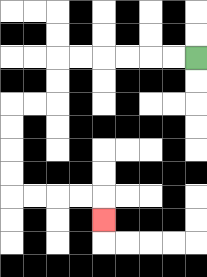{'start': '[8, 2]', 'end': '[4, 9]', 'path_directions': 'L,L,L,L,L,L,D,D,L,L,D,D,D,D,R,R,R,R,D', 'path_coordinates': '[[8, 2], [7, 2], [6, 2], [5, 2], [4, 2], [3, 2], [2, 2], [2, 3], [2, 4], [1, 4], [0, 4], [0, 5], [0, 6], [0, 7], [0, 8], [1, 8], [2, 8], [3, 8], [4, 8], [4, 9]]'}